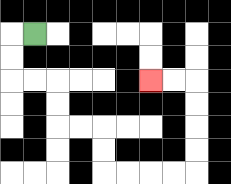{'start': '[1, 1]', 'end': '[6, 3]', 'path_directions': 'L,D,D,R,R,D,D,R,R,D,D,R,R,R,R,U,U,U,U,L,L', 'path_coordinates': '[[1, 1], [0, 1], [0, 2], [0, 3], [1, 3], [2, 3], [2, 4], [2, 5], [3, 5], [4, 5], [4, 6], [4, 7], [5, 7], [6, 7], [7, 7], [8, 7], [8, 6], [8, 5], [8, 4], [8, 3], [7, 3], [6, 3]]'}